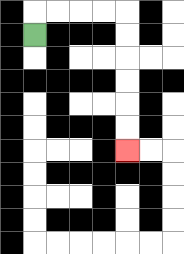{'start': '[1, 1]', 'end': '[5, 6]', 'path_directions': 'U,R,R,R,R,D,D,D,D,D,D', 'path_coordinates': '[[1, 1], [1, 0], [2, 0], [3, 0], [4, 0], [5, 0], [5, 1], [5, 2], [5, 3], [5, 4], [5, 5], [5, 6]]'}